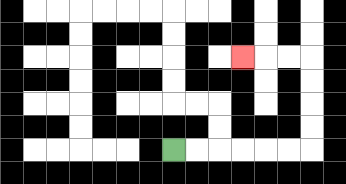{'start': '[7, 6]', 'end': '[10, 2]', 'path_directions': 'R,R,R,R,R,R,U,U,U,U,L,L,L', 'path_coordinates': '[[7, 6], [8, 6], [9, 6], [10, 6], [11, 6], [12, 6], [13, 6], [13, 5], [13, 4], [13, 3], [13, 2], [12, 2], [11, 2], [10, 2]]'}